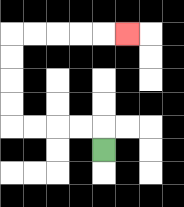{'start': '[4, 6]', 'end': '[5, 1]', 'path_directions': 'U,L,L,L,L,U,U,U,U,R,R,R,R,R', 'path_coordinates': '[[4, 6], [4, 5], [3, 5], [2, 5], [1, 5], [0, 5], [0, 4], [0, 3], [0, 2], [0, 1], [1, 1], [2, 1], [3, 1], [4, 1], [5, 1]]'}